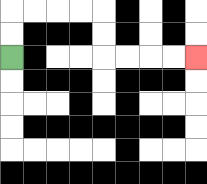{'start': '[0, 2]', 'end': '[8, 2]', 'path_directions': 'U,U,R,R,R,R,D,D,R,R,R,R', 'path_coordinates': '[[0, 2], [0, 1], [0, 0], [1, 0], [2, 0], [3, 0], [4, 0], [4, 1], [4, 2], [5, 2], [6, 2], [7, 2], [8, 2]]'}